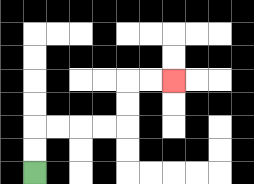{'start': '[1, 7]', 'end': '[7, 3]', 'path_directions': 'U,U,R,R,R,R,U,U,R,R', 'path_coordinates': '[[1, 7], [1, 6], [1, 5], [2, 5], [3, 5], [4, 5], [5, 5], [5, 4], [5, 3], [6, 3], [7, 3]]'}